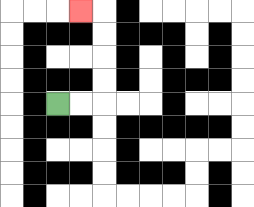{'start': '[2, 4]', 'end': '[3, 0]', 'path_directions': 'R,R,U,U,U,U,L', 'path_coordinates': '[[2, 4], [3, 4], [4, 4], [4, 3], [4, 2], [4, 1], [4, 0], [3, 0]]'}